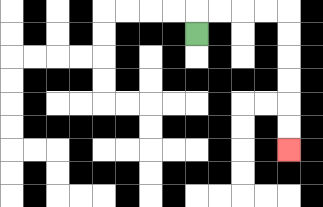{'start': '[8, 1]', 'end': '[12, 6]', 'path_directions': 'U,R,R,R,R,D,D,D,D,D,D', 'path_coordinates': '[[8, 1], [8, 0], [9, 0], [10, 0], [11, 0], [12, 0], [12, 1], [12, 2], [12, 3], [12, 4], [12, 5], [12, 6]]'}